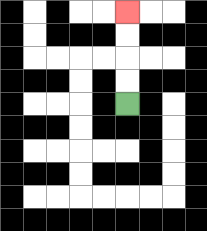{'start': '[5, 4]', 'end': '[5, 0]', 'path_directions': 'U,U,U,U', 'path_coordinates': '[[5, 4], [5, 3], [5, 2], [5, 1], [5, 0]]'}